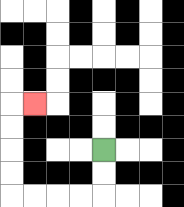{'start': '[4, 6]', 'end': '[1, 4]', 'path_directions': 'D,D,L,L,L,L,U,U,U,U,R', 'path_coordinates': '[[4, 6], [4, 7], [4, 8], [3, 8], [2, 8], [1, 8], [0, 8], [0, 7], [0, 6], [0, 5], [0, 4], [1, 4]]'}